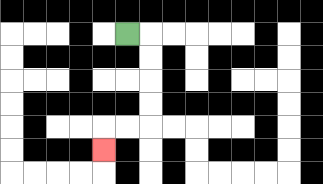{'start': '[5, 1]', 'end': '[4, 6]', 'path_directions': 'R,D,D,D,D,L,L,D', 'path_coordinates': '[[5, 1], [6, 1], [6, 2], [6, 3], [6, 4], [6, 5], [5, 5], [4, 5], [4, 6]]'}